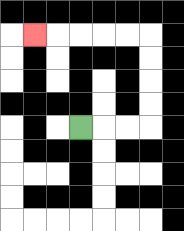{'start': '[3, 5]', 'end': '[1, 1]', 'path_directions': 'R,R,R,U,U,U,U,L,L,L,L,L', 'path_coordinates': '[[3, 5], [4, 5], [5, 5], [6, 5], [6, 4], [6, 3], [6, 2], [6, 1], [5, 1], [4, 1], [3, 1], [2, 1], [1, 1]]'}